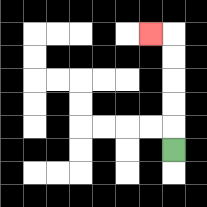{'start': '[7, 6]', 'end': '[6, 1]', 'path_directions': 'U,U,U,U,U,L', 'path_coordinates': '[[7, 6], [7, 5], [7, 4], [7, 3], [7, 2], [7, 1], [6, 1]]'}